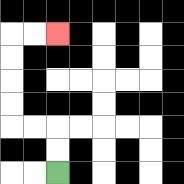{'start': '[2, 7]', 'end': '[2, 1]', 'path_directions': 'U,U,L,L,U,U,U,U,R,R', 'path_coordinates': '[[2, 7], [2, 6], [2, 5], [1, 5], [0, 5], [0, 4], [0, 3], [0, 2], [0, 1], [1, 1], [2, 1]]'}